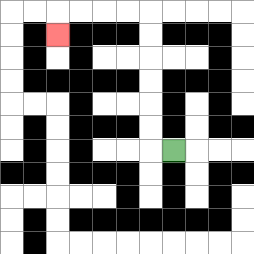{'start': '[7, 6]', 'end': '[2, 1]', 'path_directions': 'L,U,U,U,U,U,U,L,L,L,L,D', 'path_coordinates': '[[7, 6], [6, 6], [6, 5], [6, 4], [6, 3], [6, 2], [6, 1], [6, 0], [5, 0], [4, 0], [3, 0], [2, 0], [2, 1]]'}